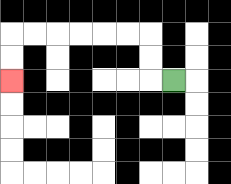{'start': '[7, 3]', 'end': '[0, 3]', 'path_directions': 'L,U,U,L,L,L,L,L,L,D,D', 'path_coordinates': '[[7, 3], [6, 3], [6, 2], [6, 1], [5, 1], [4, 1], [3, 1], [2, 1], [1, 1], [0, 1], [0, 2], [0, 3]]'}